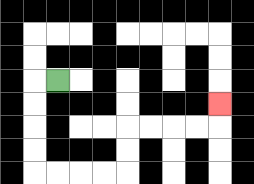{'start': '[2, 3]', 'end': '[9, 4]', 'path_directions': 'L,D,D,D,D,R,R,R,R,U,U,R,R,R,R,U', 'path_coordinates': '[[2, 3], [1, 3], [1, 4], [1, 5], [1, 6], [1, 7], [2, 7], [3, 7], [4, 7], [5, 7], [5, 6], [5, 5], [6, 5], [7, 5], [8, 5], [9, 5], [9, 4]]'}